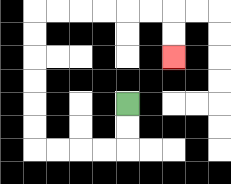{'start': '[5, 4]', 'end': '[7, 2]', 'path_directions': 'D,D,L,L,L,L,U,U,U,U,U,U,R,R,R,R,R,R,D,D', 'path_coordinates': '[[5, 4], [5, 5], [5, 6], [4, 6], [3, 6], [2, 6], [1, 6], [1, 5], [1, 4], [1, 3], [1, 2], [1, 1], [1, 0], [2, 0], [3, 0], [4, 0], [5, 0], [6, 0], [7, 0], [7, 1], [7, 2]]'}